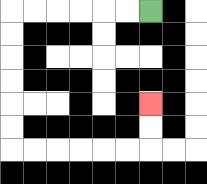{'start': '[6, 0]', 'end': '[6, 4]', 'path_directions': 'L,L,L,L,L,L,D,D,D,D,D,D,R,R,R,R,R,R,U,U', 'path_coordinates': '[[6, 0], [5, 0], [4, 0], [3, 0], [2, 0], [1, 0], [0, 0], [0, 1], [0, 2], [0, 3], [0, 4], [0, 5], [0, 6], [1, 6], [2, 6], [3, 6], [4, 6], [5, 6], [6, 6], [6, 5], [6, 4]]'}